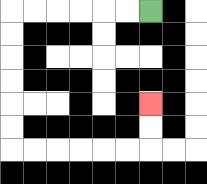{'start': '[6, 0]', 'end': '[6, 4]', 'path_directions': 'L,L,L,L,L,L,D,D,D,D,D,D,R,R,R,R,R,R,U,U', 'path_coordinates': '[[6, 0], [5, 0], [4, 0], [3, 0], [2, 0], [1, 0], [0, 0], [0, 1], [0, 2], [0, 3], [0, 4], [0, 5], [0, 6], [1, 6], [2, 6], [3, 6], [4, 6], [5, 6], [6, 6], [6, 5], [6, 4]]'}